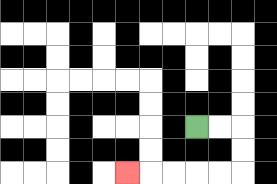{'start': '[8, 5]', 'end': '[5, 7]', 'path_directions': 'R,R,D,D,L,L,L,L,L', 'path_coordinates': '[[8, 5], [9, 5], [10, 5], [10, 6], [10, 7], [9, 7], [8, 7], [7, 7], [6, 7], [5, 7]]'}